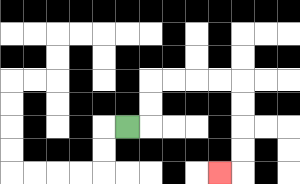{'start': '[5, 5]', 'end': '[9, 7]', 'path_directions': 'R,U,U,R,R,R,R,D,D,D,D,L', 'path_coordinates': '[[5, 5], [6, 5], [6, 4], [6, 3], [7, 3], [8, 3], [9, 3], [10, 3], [10, 4], [10, 5], [10, 6], [10, 7], [9, 7]]'}